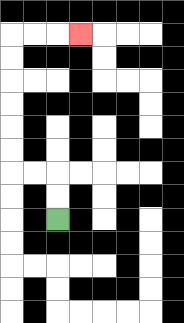{'start': '[2, 9]', 'end': '[3, 1]', 'path_directions': 'U,U,L,L,U,U,U,U,U,U,R,R,R', 'path_coordinates': '[[2, 9], [2, 8], [2, 7], [1, 7], [0, 7], [0, 6], [0, 5], [0, 4], [0, 3], [0, 2], [0, 1], [1, 1], [2, 1], [3, 1]]'}